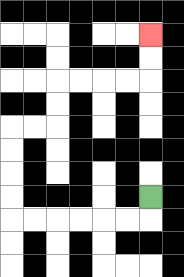{'start': '[6, 8]', 'end': '[6, 1]', 'path_directions': 'D,L,L,L,L,L,L,U,U,U,U,R,R,U,U,R,R,R,R,U,U', 'path_coordinates': '[[6, 8], [6, 9], [5, 9], [4, 9], [3, 9], [2, 9], [1, 9], [0, 9], [0, 8], [0, 7], [0, 6], [0, 5], [1, 5], [2, 5], [2, 4], [2, 3], [3, 3], [4, 3], [5, 3], [6, 3], [6, 2], [6, 1]]'}